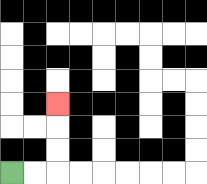{'start': '[0, 7]', 'end': '[2, 4]', 'path_directions': 'R,R,U,U,U', 'path_coordinates': '[[0, 7], [1, 7], [2, 7], [2, 6], [2, 5], [2, 4]]'}